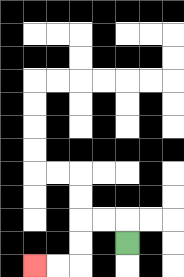{'start': '[5, 10]', 'end': '[1, 11]', 'path_directions': 'U,L,L,D,D,L,L', 'path_coordinates': '[[5, 10], [5, 9], [4, 9], [3, 9], [3, 10], [3, 11], [2, 11], [1, 11]]'}